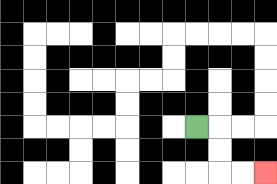{'start': '[8, 5]', 'end': '[11, 7]', 'path_directions': 'R,D,D,R,R', 'path_coordinates': '[[8, 5], [9, 5], [9, 6], [9, 7], [10, 7], [11, 7]]'}